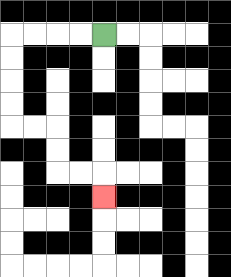{'start': '[4, 1]', 'end': '[4, 8]', 'path_directions': 'L,L,L,L,D,D,D,D,R,R,D,D,R,R,D', 'path_coordinates': '[[4, 1], [3, 1], [2, 1], [1, 1], [0, 1], [0, 2], [0, 3], [0, 4], [0, 5], [1, 5], [2, 5], [2, 6], [2, 7], [3, 7], [4, 7], [4, 8]]'}